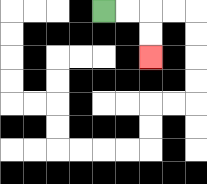{'start': '[4, 0]', 'end': '[6, 2]', 'path_directions': 'R,R,D,D', 'path_coordinates': '[[4, 0], [5, 0], [6, 0], [6, 1], [6, 2]]'}